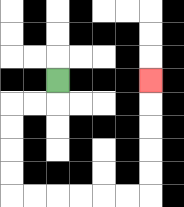{'start': '[2, 3]', 'end': '[6, 3]', 'path_directions': 'D,L,L,D,D,D,D,R,R,R,R,R,R,U,U,U,U,U', 'path_coordinates': '[[2, 3], [2, 4], [1, 4], [0, 4], [0, 5], [0, 6], [0, 7], [0, 8], [1, 8], [2, 8], [3, 8], [4, 8], [5, 8], [6, 8], [6, 7], [6, 6], [6, 5], [6, 4], [6, 3]]'}